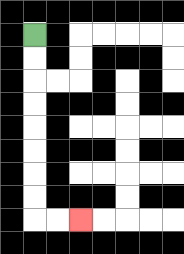{'start': '[1, 1]', 'end': '[3, 9]', 'path_directions': 'D,D,D,D,D,D,D,D,R,R', 'path_coordinates': '[[1, 1], [1, 2], [1, 3], [1, 4], [1, 5], [1, 6], [1, 7], [1, 8], [1, 9], [2, 9], [3, 9]]'}